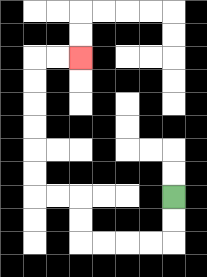{'start': '[7, 8]', 'end': '[3, 2]', 'path_directions': 'D,D,L,L,L,L,U,U,L,L,U,U,U,U,U,U,R,R', 'path_coordinates': '[[7, 8], [7, 9], [7, 10], [6, 10], [5, 10], [4, 10], [3, 10], [3, 9], [3, 8], [2, 8], [1, 8], [1, 7], [1, 6], [1, 5], [1, 4], [1, 3], [1, 2], [2, 2], [3, 2]]'}